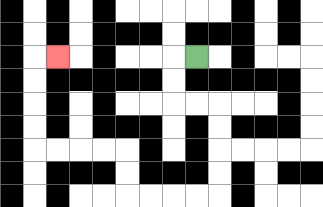{'start': '[8, 2]', 'end': '[2, 2]', 'path_directions': 'L,D,D,R,R,D,D,D,D,L,L,L,L,U,U,L,L,L,L,U,U,U,U,R', 'path_coordinates': '[[8, 2], [7, 2], [7, 3], [7, 4], [8, 4], [9, 4], [9, 5], [9, 6], [9, 7], [9, 8], [8, 8], [7, 8], [6, 8], [5, 8], [5, 7], [5, 6], [4, 6], [3, 6], [2, 6], [1, 6], [1, 5], [1, 4], [1, 3], [1, 2], [2, 2]]'}